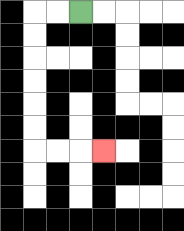{'start': '[3, 0]', 'end': '[4, 6]', 'path_directions': 'L,L,D,D,D,D,D,D,R,R,R', 'path_coordinates': '[[3, 0], [2, 0], [1, 0], [1, 1], [1, 2], [1, 3], [1, 4], [1, 5], [1, 6], [2, 6], [3, 6], [4, 6]]'}